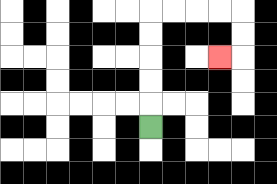{'start': '[6, 5]', 'end': '[9, 2]', 'path_directions': 'U,U,U,U,U,R,R,R,R,D,D,L', 'path_coordinates': '[[6, 5], [6, 4], [6, 3], [6, 2], [6, 1], [6, 0], [7, 0], [8, 0], [9, 0], [10, 0], [10, 1], [10, 2], [9, 2]]'}